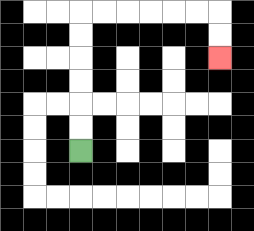{'start': '[3, 6]', 'end': '[9, 2]', 'path_directions': 'U,U,U,U,U,U,R,R,R,R,R,R,D,D', 'path_coordinates': '[[3, 6], [3, 5], [3, 4], [3, 3], [3, 2], [3, 1], [3, 0], [4, 0], [5, 0], [6, 0], [7, 0], [8, 0], [9, 0], [9, 1], [9, 2]]'}